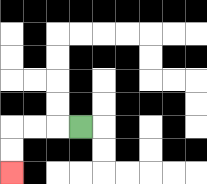{'start': '[3, 5]', 'end': '[0, 7]', 'path_directions': 'L,L,L,D,D', 'path_coordinates': '[[3, 5], [2, 5], [1, 5], [0, 5], [0, 6], [0, 7]]'}